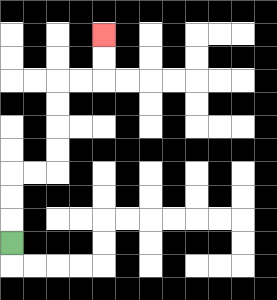{'start': '[0, 10]', 'end': '[4, 1]', 'path_directions': 'U,U,U,R,R,U,U,U,U,R,R,U,U', 'path_coordinates': '[[0, 10], [0, 9], [0, 8], [0, 7], [1, 7], [2, 7], [2, 6], [2, 5], [2, 4], [2, 3], [3, 3], [4, 3], [4, 2], [4, 1]]'}